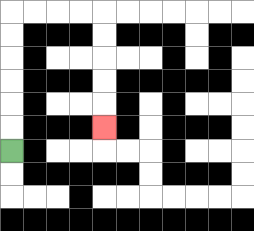{'start': '[0, 6]', 'end': '[4, 5]', 'path_directions': 'U,U,U,U,U,U,R,R,R,R,D,D,D,D,D', 'path_coordinates': '[[0, 6], [0, 5], [0, 4], [0, 3], [0, 2], [0, 1], [0, 0], [1, 0], [2, 0], [3, 0], [4, 0], [4, 1], [4, 2], [4, 3], [4, 4], [4, 5]]'}